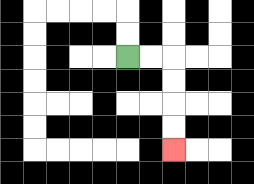{'start': '[5, 2]', 'end': '[7, 6]', 'path_directions': 'R,R,D,D,D,D', 'path_coordinates': '[[5, 2], [6, 2], [7, 2], [7, 3], [7, 4], [7, 5], [7, 6]]'}